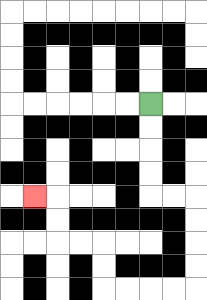{'start': '[6, 4]', 'end': '[1, 8]', 'path_directions': 'D,D,D,D,R,R,D,D,D,D,L,L,L,L,U,U,L,L,U,U,L', 'path_coordinates': '[[6, 4], [6, 5], [6, 6], [6, 7], [6, 8], [7, 8], [8, 8], [8, 9], [8, 10], [8, 11], [8, 12], [7, 12], [6, 12], [5, 12], [4, 12], [4, 11], [4, 10], [3, 10], [2, 10], [2, 9], [2, 8], [1, 8]]'}